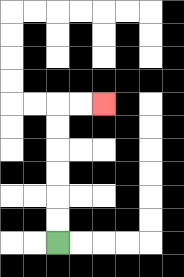{'start': '[2, 10]', 'end': '[4, 4]', 'path_directions': 'U,U,U,U,U,U,R,R', 'path_coordinates': '[[2, 10], [2, 9], [2, 8], [2, 7], [2, 6], [2, 5], [2, 4], [3, 4], [4, 4]]'}